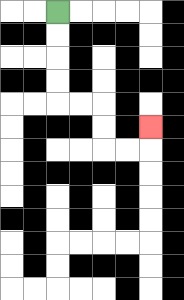{'start': '[2, 0]', 'end': '[6, 5]', 'path_directions': 'D,D,D,D,R,R,D,D,R,R,U', 'path_coordinates': '[[2, 0], [2, 1], [2, 2], [2, 3], [2, 4], [3, 4], [4, 4], [4, 5], [4, 6], [5, 6], [6, 6], [6, 5]]'}